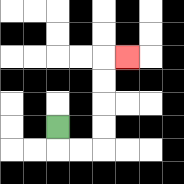{'start': '[2, 5]', 'end': '[5, 2]', 'path_directions': 'D,R,R,U,U,U,U,R', 'path_coordinates': '[[2, 5], [2, 6], [3, 6], [4, 6], [4, 5], [4, 4], [4, 3], [4, 2], [5, 2]]'}